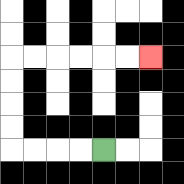{'start': '[4, 6]', 'end': '[6, 2]', 'path_directions': 'L,L,L,L,U,U,U,U,R,R,R,R,R,R', 'path_coordinates': '[[4, 6], [3, 6], [2, 6], [1, 6], [0, 6], [0, 5], [0, 4], [0, 3], [0, 2], [1, 2], [2, 2], [3, 2], [4, 2], [5, 2], [6, 2]]'}